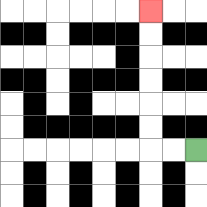{'start': '[8, 6]', 'end': '[6, 0]', 'path_directions': 'L,L,U,U,U,U,U,U', 'path_coordinates': '[[8, 6], [7, 6], [6, 6], [6, 5], [6, 4], [6, 3], [6, 2], [6, 1], [6, 0]]'}